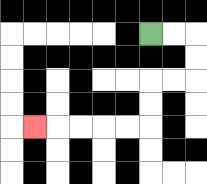{'start': '[6, 1]', 'end': '[1, 5]', 'path_directions': 'R,R,D,D,L,L,D,D,L,L,L,L,L', 'path_coordinates': '[[6, 1], [7, 1], [8, 1], [8, 2], [8, 3], [7, 3], [6, 3], [6, 4], [6, 5], [5, 5], [4, 5], [3, 5], [2, 5], [1, 5]]'}